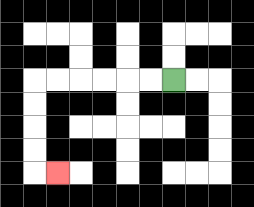{'start': '[7, 3]', 'end': '[2, 7]', 'path_directions': 'L,L,L,L,L,L,D,D,D,D,R', 'path_coordinates': '[[7, 3], [6, 3], [5, 3], [4, 3], [3, 3], [2, 3], [1, 3], [1, 4], [1, 5], [1, 6], [1, 7], [2, 7]]'}